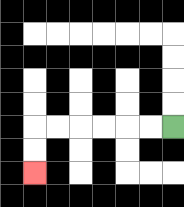{'start': '[7, 5]', 'end': '[1, 7]', 'path_directions': 'L,L,L,L,L,L,D,D', 'path_coordinates': '[[7, 5], [6, 5], [5, 5], [4, 5], [3, 5], [2, 5], [1, 5], [1, 6], [1, 7]]'}